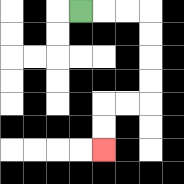{'start': '[3, 0]', 'end': '[4, 6]', 'path_directions': 'R,R,R,D,D,D,D,L,L,D,D', 'path_coordinates': '[[3, 0], [4, 0], [5, 0], [6, 0], [6, 1], [6, 2], [6, 3], [6, 4], [5, 4], [4, 4], [4, 5], [4, 6]]'}